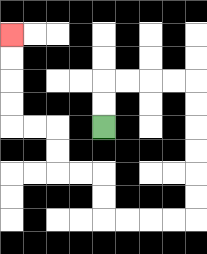{'start': '[4, 5]', 'end': '[0, 1]', 'path_directions': 'U,U,R,R,R,R,D,D,D,D,D,D,L,L,L,L,U,U,L,L,U,U,L,L,U,U,U,U', 'path_coordinates': '[[4, 5], [4, 4], [4, 3], [5, 3], [6, 3], [7, 3], [8, 3], [8, 4], [8, 5], [8, 6], [8, 7], [8, 8], [8, 9], [7, 9], [6, 9], [5, 9], [4, 9], [4, 8], [4, 7], [3, 7], [2, 7], [2, 6], [2, 5], [1, 5], [0, 5], [0, 4], [0, 3], [0, 2], [0, 1]]'}